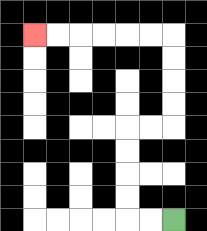{'start': '[7, 9]', 'end': '[1, 1]', 'path_directions': 'L,L,U,U,U,U,R,R,U,U,U,U,L,L,L,L,L,L', 'path_coordinates': '[[7, 9], [6, 9], [5, 9], [5, 8], [5, 7], [5, 6], [5, 5], [6, 5], [7, 5], [7, 4], [7, 3], [7, 2], [7, 1], [6, 1], [5, 1], [4, 1], [3, 1], [2, 1], [1, 1]]'}